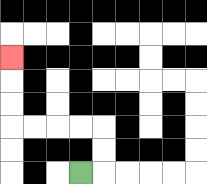{'start': '[3, 7]', 'end': '[0, 2]', 'path_directions': 'R,U,U,L,L,L,L,U,U,U', 'path_coordinates': '[[3, 7], [4, 7], [4, 6], [4, 5], [3, 5], [2, 5], [1, 5], [0, 5], [0, 4], [0, 3], [0, 2]]'}